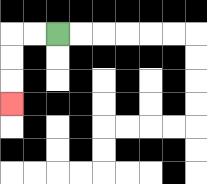{'start': '[2, 1]', 'end': '[0, 4]', 'path_directions': 'L,L,D,D,D', 'path_coordinates': '[[2, 1], [1, 1], [0, 1], [0, 2], [0, 3], [0, 4]]'}